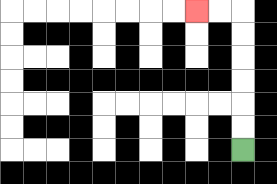{'start': '[10, 6]', 'end': '[8, 0]', 'path_directions': 'U,U,U,U,U,U,L,L', 'path_coordinates': '[[10, 6], [10, 5], [10, 4], [10, 3], [10, 2], [10, 1], [10, 0], [9, 0], [8, 0]]'}